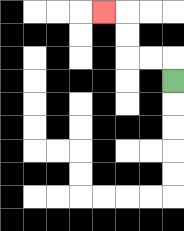{'start': '[7, 3]', 'end': '[4, 0]', 'path_directions': 'U,L,L,U,U,L', 'path_coordinates': '[[7, 3], [7, 2], [6, 2], [5, 2], [5, 1], [5, 0], [4, 0]]'}